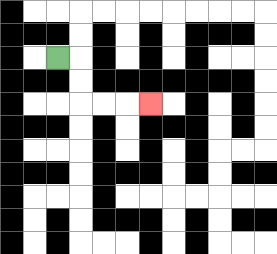{'start': '[2, 2]', 'end': '[6, 4]', 'path_directions': 'R,D,D,R,R,R', 'path_coordinates': '[[2, 2], [3, 2], [3, 3], [3, 4], [4, 4], [5, 4], [6, 4]]'}